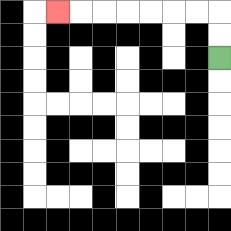{'start': '[9, 2]', 'end': '[2, 0]', 'path_directions': 'U,U,L,L,L,L,L,L,L', 'path_coordinates': '[[9, 2], [9, 1], [9, 0], [8, 0], [7, 0], [6, 0], [5, 0], [4, 0], [3, 0], [2, 0]]'}